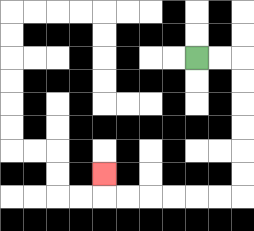{'start': '[8, 2]', 'end': '[4, 7]', 'path_directions': 'R,R,D,D,D,D,D,D,L,L,L,L,L,L,U', 'path_coordinates': '[[8, 2], [9, 2], [10, 2], [10, 3], [10, 4], [10, 5], [10, 6], [10, 7], [10, 8], [9, 8], [8, 8], [7, 8], [6, 8], [5, 8], [4, 8], [4, 7]]'}